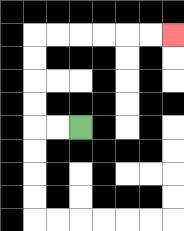{'start': '[3, 5]', 'end': '[7, 1]', 'path_directions': 'L,L,U,U,U,U,R,R,R,R,R,R', 'path_coordinates': '[[3, 5], [2, 5], [1, 5], [1, 4], [1, 3], [1, 2], [1, 1], [2, 1], [3, 1], [4, 1], [5, 1], [6, 1], [7, 1]]'}